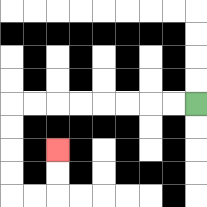{'start': '[8, 4]', 'end': '[2, 6]', 'path_directions': 'L,L,L,L,L,L,L,L,D,D,D,D,R,R,U,U', 'path_coordinates': '[[8, 4], [7, 4], [6, 4], [5, 4], [4, 4], [3, 4], [2, 4], [1, 4], [0, 4], [0, 5], [0, 6], [0, 7], [0, 8], [1, 8], [2, 8], [2, 7], [2, 6]]'}